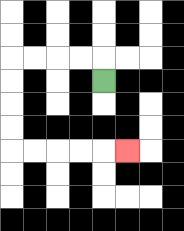{'start': '[4, 3]', 'end': '[5, 6]', 'path_directions': 'U,L,L,L,L,D,D,D,D,R,R,R,R,R', 'path_coordinates': '[[4, 3], [4, 2], [3, 2], [2, 2], [1, 2], [0, 2], [0, 3], [0, 4], [0, 5], [0, 6], [1, 6], [2, 6], [3, 6], [4, 6], [5, 6]]'}